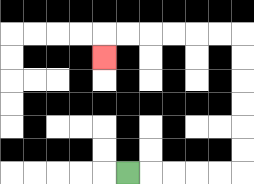{'start': '[5, 7]', 'end': '[4, 2]', 'path_directions': 'R,R,R,R,R,U,U,U,U,U,U,L,L,L,L,L,L,D', 'path_coordinates': '[[5, 7], [6, 7], [7, 7], [8, 7], [9, 7], [10, 7], [10, 6], [10, 5], [10, 4], [10, 3], [10, 2], [10, 1], [9, 1], [8, 1], [7, 1], [6, 1], [5, 1], [4, 1], [4, 2]]'}